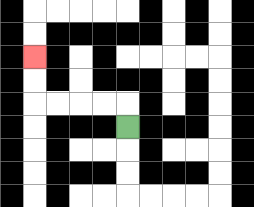{'start': '[5, 5]', 'end': '[1, 2]', 'path_directions': 'U,L,L,L,L,U,U', 'path_coordinates': '[[5, 5], [5, 4], [4, 4], [3, 4], [2, 4], [1, 4], [1, 3], [1, 2]]'}